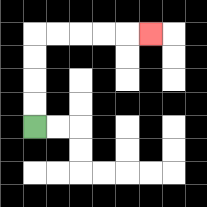{'start': '[1, 5]', 'end': '[6, 1]', 'path_directions': 'U,U,U,U,R,R,R,R,R', 'path_coordinates': '[[1, 5], [1, 4], [1, 3], [1, 2], [1, 1], [2, 1], [3, 1], [4, 1], [5, 1], [6, 1]]'}